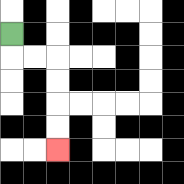{'start': '[0, 1]', 'end': '[2, 6]', 'path_directions': 'D,R,R,D,D,D,D', 'path_coordinates': '[[0, 1], [0, 2], [1, 2], [2, 2], [2, 3], [2, 4], [2, 5], [2, 6]]'}